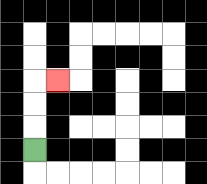{'start': '[1, 6]', 'end': '[2, 3]', 'path_directions': 'U,U,U,R', 'path_coordinates': '[[1, 6], [1, 5], [1, 4], [1, 3], [2, 3]]'}